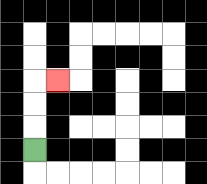{'start': '[1, 6]', 'end': '[2, 3]', 'path_directions': 'U,U,U,R', 'path_coordinates': '[[1, 6], [1, 5], [1, 4], [1, 3], [2, 3]]'}